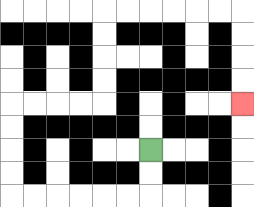{'start': '[6, 6]', 'end': '[10, 4]', 'path_directions': 'D,D,L,L,L,L,L,L,U,U,U,U,R,R,R,R,U,U,U,U,R,R,R,R,R,R,D,D,D,D', 'path_coordinates': '[[6, 6], [6, 7], [6, 8], [5, 8], [4, 8], [3, 8], [2, 8], [1, 8], [0, 8], [0, 7], [0, 6], [0, 5], [0, 4], [1, 4], [2, 4], [3, 4], [4, 4], [4, 3], [4, 2], [4, 1], [4, 0], [5, 0], [6, 0], [7, 0], [8, 0], [9, 0], [10, 0], [10, 1], [10, 2], [10, 3], [10, 4]]'}